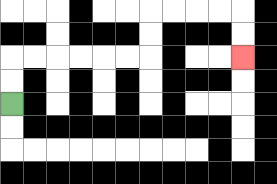{'start': '[0, 4]', 'end': '[10, 2]', 'path_directions': 'U,U,R,R,R,R,R,R,U,U,R,R,R,R,D,D', 'path_coordinates': '[[0, 4], [0, 3], [0, 2], [1, 2], [2, 2], [3, 2], [4, 2], [5, 2], [6, 2], [6, 1], [6, 0], [7, 0], [8, 0], [9, 0], [10, 0], [10, 1], [10, 2]]'}